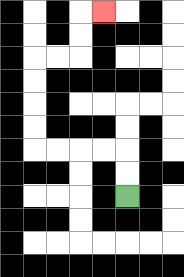{'start': '[5, 8]', 'end': '[4, 0]', 'path_directions': 'U,U,L,L,L,L,U,U,U,U,R,R,U,U,R', 'path_coordinates': '[[5, 8], [5, 7], [5, 6], [4, 6], [3, 6], [2, 6], [1, 6], [1, 5], [1, 4], [1, 3], [1, 2], [2, 2], [3, 2], [3, 1], [3, 0], [4, 0]]'}